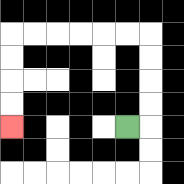{'start': '[5, 5]', 'end': '[0, 5]', 'path_directions': 'R,U,U,U,U,L,L,L,L,L,L,D,D,D,D', 'path_coordinates': '[[5, 5], [6, 5], [6, 4], [6, 3], [6, 2], [6, 1], [5, 1], [4, 1], [3, 1], [2, 1], [1, 1], [0, 1], [0, 2], [0, 3], [0, 4], [0, 5]]'}